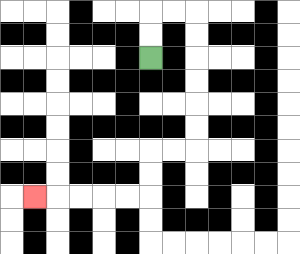{'start': '[6, 2]', 'end': '[1, 8]', 'path_directions': 'U,U,R,R,D,D,D,D,D,D,L,L,D,D,L,L,L,L,L', 'path_coordinates': '[[6, 2], [6, 1], [6, 0], [7, 0], [8, 0], [8, 1], [8, 2], [8, 3], [8, 4], [8, 5], [8, 6], [7, 6], [6, 6], [6, 7], [6, 8], [5, 8], [4, 8], [3, 8], [2, 8], [1, 8]]'}